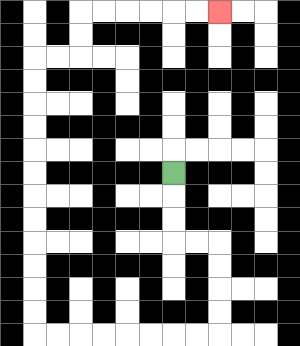{'start': '[7, 7]', 'end': '[9, 0]', 'path_directions': 'D,D,D,R,R,D,D,D,D,L,L,L,L,L,L,L,L,U,U,U,U,U,U,U,U,U,U,U,U,R,R,U,U,R,R,R,R,R,R', 'path_coordinates': '[[7, 7], [7, 8], [7, 9], [7, 10], [8, 10], [9, 10], [9, 11], [9, 12], [9, 13], [9, 14], [8, 14], [7, 14], [6, 14], [5, 14], [4, 14], [3, 14], [2, 14], [1, 14], [1, 13], [1, 12], [1, 11], [1, 10], [1, 9], [1, 8], [1, 7], [1, 6], [1, 5], [1, 4], [1, 3], [1, 2], [2, 2], [3, 2], [3, 1], [3, 0], [4, 0], [5, 0], [6, 0], [7, 0], [8, 0], [9, 0]]'}